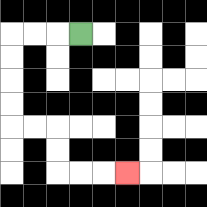{'start': '[3, 1]', 'end': '[5, 7]', 'path_directions': 'L,L,L,D,D,D,D,R,R,D,D,R,R,R', 'path_coordinates': '[[3, 1], [2, 1], [1, 1], [0, 1], [0, 2], [0, 3], [0, 4], [0, 5], [1, 5], [2, 5], [2, 6], [2, 7], [3, 7], [4, 7], [5, 7]]'}